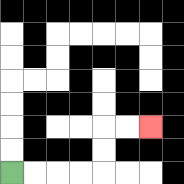{'start': '[0, 7]', 'end': '[6, 5]', 'path_directions': 'R,R,R,R,U,U,R,R', 'path_coordinates': '[[0, 7], [1, 7], [2, 7], [3, 7], [4, 7], [4, 6], [4, 5], [5, 5], [6, 5]]'}